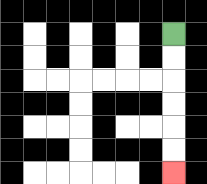{'start': '[7, 1]', 'end': '[7, 7]', 'path_directions': 'D,D,D,D,D,D', 'path_coordinates': '[[7, 1], [7, 2], [7, 3], [7, 4], [7, 5], [7, 6], [7, 7]]'}